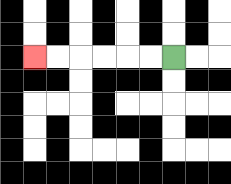{'start': '[7, 2]', 'end': '[1, 2]', 'path_directions': 'L,L,L,L,L,L', 'path_coordinates': '[[7, 2], [6, 2], [5, 2], [4, 2], [3, 2], [2, 2], [1, 2]]'}